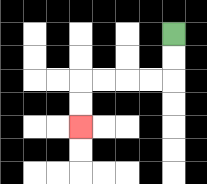{'start': '[7, 1]', 'end': '[3, 5]', 'path_directions': 'D,D,L,L,L,L,D,D', 'path_coordinates': '[[7, 1], [7, 2], [7, 3], [6, 3], [5, 3], [4, 3], [3, 3], [3, 4], [3, 5]]'}